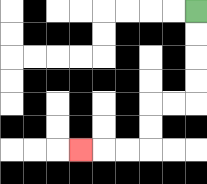{'start': '[8, 0]', 'end': '[3, 6]', 'path_directions': 'D,D,D,D,L,L,D,D,L,L,L', 'path_coordinates': '[[8, 0], [8, 1], [8, 2], [8, 3], [8, 4], [7, 4], [6, 4], [6, 5], [6, 6], [5, 6], [4, 6], [3, 6]]'}